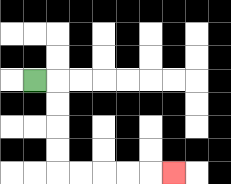{'start': '[1, 3]', 'end': '[7, 7]', 'path_directions': 'R,D,D,D,D,R,R,R,R,R', 'path_coordinates': '[[1, 3], [2, 3], [2, 4], [2, 5], [2, 6], [2, 7], [3, 7], [4, 7], [5, 7], [6, 7], [7, 7]]'}